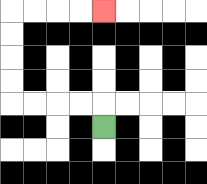{'start': '[4, 5]', 'end': '[4, 0]', 'path_directions': 'U,L,L,L,L,U,U,U,U,R,R,R,R', 'path_coordinates': '[[4, 5], [4, 4], [3, 4], [2, 4], [1, 4], [0, 4], [0, 3], [0, 2], [0, 1], [0, 0], [1, 0], [2, 0], [3, 0], [4, 0]]'}